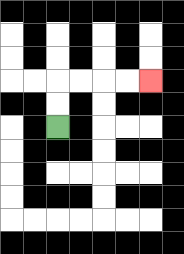{'start': '[2, 5]', 'end': '[6, 3]', 'path_directions': 'U,U,R,R,R,R', 'path_coordinates': '[[2, 5], [2, 4], [2, 3], [3, 3], [4, 3], [5, 3], [6, 3]]'}